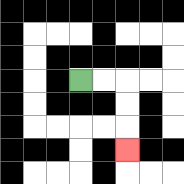{'start': '[3, 3]', 'end': '[5, 6]', 'path_directions': 'R,R,D,D,D', 'path_coordinates': '[[3, 3], [4, 3], [5, 3], [5, 4], [5, 5], [5, 6]]'}